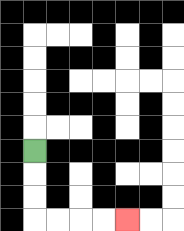{'start': '[1, 6]', 'end': '[5, 9]', 'path_directions': 'D,D,D,R,R,R,R', 'path_coordinates': '[[1, 6], [1, 7], [1, 8], [1, 9], [2, 9], [3, 9], [4, 9], [5, 9]]'}